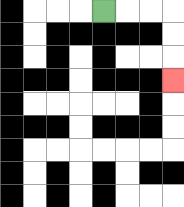{'start': '[4, 0]', 'end': '[7, 3]', 'path_directions': 'R,R,R,D,D,D', 'path_coordinates': '[[4, 0], [5, 0], [6, 0], [7, 0], [7, 1], [7, 2], [7, 3]]'}